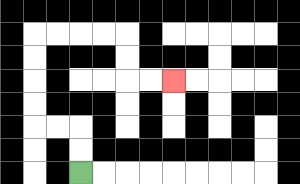{'start': '[3, 7]', 'end': '[7, 3]', 'path_directions': 'U,U,L,L,U,U,U,U,R,R,R,R,D,D,R,R', 'path_coordinates': '[[3, 7], [3, 6], [3, 5], [2, 5], [1, 5], [1, 4], [1, 3], [1, 2], [1, 1], [2, 1], [3, 1], [4, 1], [5, 1], [5, 2], [5, 3], [6, 3], [7, 3]]'}